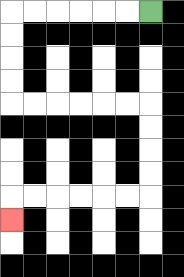{'start': '[6, 0]', 'end': '[0, 9]', 'path_directions': 'L,L,L,L,L,L,D,D,D,D,R,R,R,R,R,R,D,D,D,D,L,L,L,L,L,L,D', 'path_coordinates': '[[6, 0], [5, 0], [4, 0], [3, 0], [2, 0], [1, 0], [0, 0], [0, 1], [0, 2], [0, 3], [0, 4], [1, 4], [2, 4], [3, 4], [4, 4], [5, 4], [6, 4], [6, 5], [6, 6], [6, 7], [6, 8], [5, 8], [4, 8], [3, 8], [2, 8], [1, 8], [0, 8], [0, 9]]'}